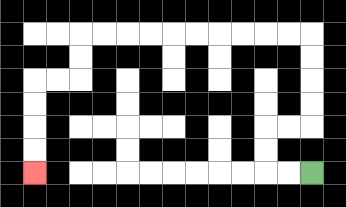{'start': '[13, 7]', 'end': '[1, 7]', 'path_directions': 'L,L,U,U,R,R,U,U,U,U,L,L,L,L,L,L,L,L,L,L,D,D,L,L,D,D,D,D', 'path_coordinates': '[[13, 7], [12, 7], [11, 7], [11, 6], [11, 5], [12, 5], [13, 5], [13, 4], [13, 3], [13, 2], [13, 1], [12, 1], [11, 1], [10, 1], [9, 1], [8, 1], [7, 1], [6, 1], [5, 1], [4, 1], [3, 1], [3, 2], [3, 3], [2, 3], [1, 3], [1, 4], [1, 5], [1, 6], [1, 7]]'}